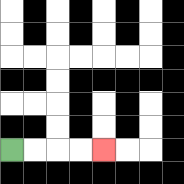{'start': '[0, 6]', 'end': '[4, 6]', 'path_directions': 'R,R,R,R', 'path_coordinates': '[[0, 6], [1, 6], [2, 6], [3, 6], [4, 6]]'}